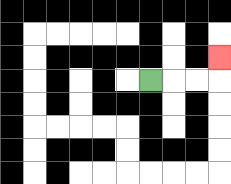{'start': '[6, 3]', 'end': '[9, 2]', 'path_directions': 'R,R,R,U', 'path_coordinates': '[[6, 3], [7, 3], [8, 3], [9, 3], [9, 2]]'}